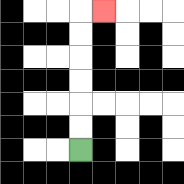{'start': '[3, 6]', 'end': '[4, 0]', 'path_directions': 'U,U,U,U,U,U,R', 'path_coordinates': '[[3, 6], [3, 5], [3, 4], [3, 3], [3, 2], [3, 1], [3, 0], [4, 0]]'}